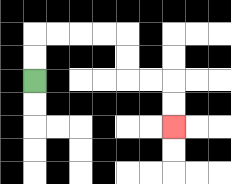{'start': '[1, 3]', 'end': '[7, 5]', 'path_directions': 'U,U,R,R,R,R,D,D,R,R,D,D', 'path_coordinates': '[[1, 3], [1, 2], [1, 1], [2, 1], [3, 1], [4, 1], [5, 1], [5, 2], [5, 3], [6, 3], [7, 3], [7, 4], [7, 5]]'}